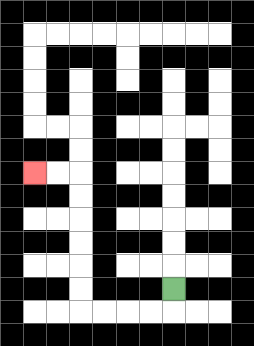{'start': '[7, 12]', 'end': '[1, 7]', 'path_directions': 'D,L,L,L,L,U,U,U,U,U,U,L,L', 'path_coordinates': '[[7, 12], [7, 13], [6, 13], [5, 13], [4, 13], [3, 13], [3, 12], [3, 11], [3, 10], [3, 9], [3, 8], [3, 7], [2, 7], [1, 7]]'}